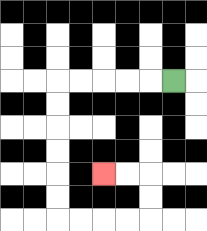{'start': '[7, 3]', 'end': '[4, 7]', 'path_directions': 'L,L,L,L,L,D,D,D,D,D,D,R,R,R,R,U,U,L,L', 'path_coordinates': '[[7, 3], [6, 3], [5, 3], [4, 3], [3, 3], [2, 3], [2, 4], [2, 5], [2, 6], [2, 7], [2, 8], [2, 9], [3, 9], [4, 9], [5, 9], [6, 9], [6, 8], [6, 7], [5, 7], [4, 7]]'}